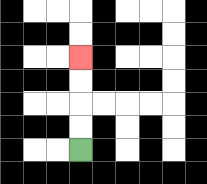{'start': '[3, 6]', 'end': '[3, 2]', 'path_directions': 'U,U,U,U', 'path_coordinates': '[[3, 6], [3, 5], [3, 4], [3, 3], [3, 2]]'}